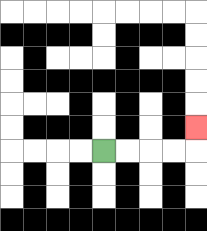{'start': '[4, 6]', 'end': '[8, 5]', 'path_directions': 'R,R,R,R,U', 'path_coordinates': '[[4, 6], [5, 6], [6, 6], [7, 6], [8, 6], [8, 5]]'}